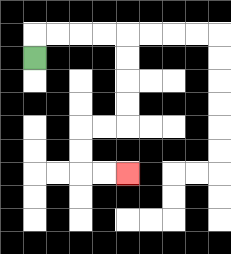{'start': '[1, 2]', 'end': '[5, 7]', 'path_directions': 'U,R,R,R,R,D,D,D,D,L,L,D,D,R,R', 'path_coordinates': '[[1, 2], [1, 1], [2, 1], [3, 1], [4, 1], [5, 1], [5, 2], [5, 3], [5, 4], [5, 5], [4, 5], [3, 5], [3, 6], [3, 7], [4, 7], [5, 7]]'}